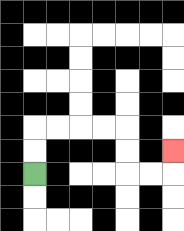{'start': '[1, 7]', 'end': '[7, 6]', 'path_directions': 'U,U,R,R,R,R,D,D,R,R,U', 'path_coordinates': '[[1, 7], [1, 6], [1, 5], [2, 5], [3, 5], [4, 5], [5, 5], [5, 6], [5, 7], [6, 7], [7, 7], [7, 6]]'}